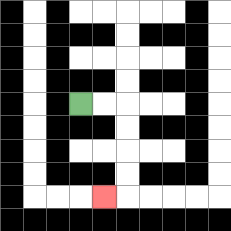{'start': '[3, 4]', 'end': '[4, 8]', 'path_directions': 'R,R,D,D,D,D,L', 'path_coordinates': '[[3, 4], [4, 4], [5, 4], [5, 5], [5, 6], [5, 7], [5, 8], [4, 8]]'}